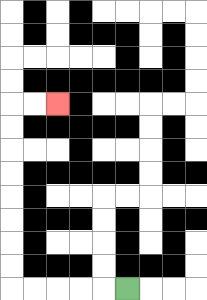{'start': '[5, 12]', 'end': '[2, 4]', 'path_directions': 'L,L,L,L,L,U,U,U,U,U,U,U,U,R,R', 'path_coordinates': '[[5, 12], [4, 12], [3, 12], [2, 12], [1, 12], [0, 12], [0, 11], [0, 10], [0, 9], [0, 8], [0, 7], [0, 6], [0, 5], [0, 4], [1, 4], [2, 4]]'}